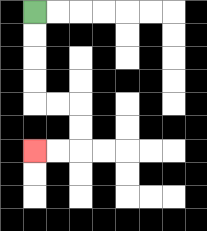{'start': '[1, 0]', 'end': '[1, 6]', 'path_directions': 'D,D,D,D,R,R,D,D,L,L', 'path_coordinates': '[[1, 0], [1, 1], [1, 2], [1, 3], [1, 4], [2, 4], [3, 4], [3, 5], [3, 6], [2, 6], [1, 6]]'}